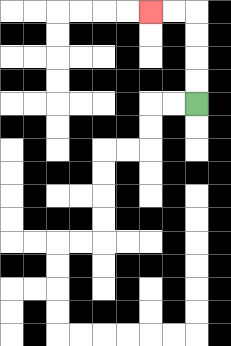{'start': '[8, 4]', 'end': '[6, 0]', 'path_directions': 'U,U,U,U,L,L', 'path_coordinates': '[[8, 4], [8, 3], [8, 2], [8, 1], [8, 0], [7, 0], [6, 0]]'}